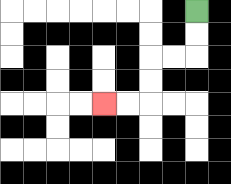{'start': '[8, 0]', 'end': '[4, 4]', 'path_directions': 'D,D,L,L,D,D,L,L', 'path_coordinates': '[[8, 0], [8, 1], [8, 2], [7, 2], [6, 2], [6, 3], [6, 4], [5, 4], [4, 4]]'}